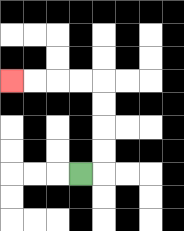{'start': '[3, 7]', 'end': '[0, 3]', 'path_directions': 'R,U,U,U,U,L,L,L,L', 'path_coordinates': '[[3, 7], [4, 7], [4, 6], [4, 5], [4, 4], [4, 3], [3, 3], [2, 3], [1, 3], [0, 3]]'}